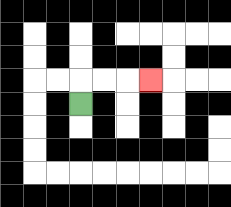{'start': '[3, 4]', 'end': '[6, 3]', 'path_directions': 'U,R,R,R', 'path_coordinates': '[[3, 4], [3, 3], [4, 3], [5, 3], [6, 3]]'}